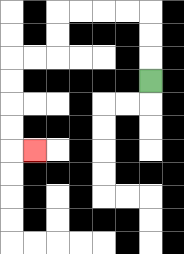{'start': '[6, 3]', 'end': '[1, 6]', 'path_directions': 'U,U,U,L,L,L,L,D,D,L,L,D,D,D,D,R', 'path_coordinates': '[[6, 3], [6, 2], [6, 1], [6, 0], [5, 0], [4, 0], [3, 0], [2, 0], [2, 1], [2, 2], [1, 2], [0, 2], [0, 3], [0, 4], [0, 5], [0, 6], [1, 6]]'}